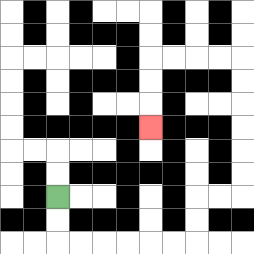{'start': '[2, 8]', 'end': '[6, 5]', 'path_directions': 'D,D,R,R,R,R,R,R,U,U,R,R,U,U,U,U,U,U,L,L,L,L,D,D,D', 'path_coordinates': '[[2, 8], [2, 9], [2, 10], [3, 10], [4, 10], [5, 10], [6, 10], [7, 10], [8, 10], [8, 9], [8, 8], [9, 8], [10, 8], [10, 7], [10, 6], [10, 5], [10, 4], [10, 3], [10, 2], [9, 2], [8, 2], [7, 2], [6, 2], [6, 3], [6, 4], [6, 5]]'}